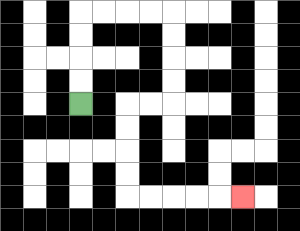{'start': '[3, 4]', 'end': '[10, 8]', 'path_directions': 'U,U,U,U,R,R,R,R,D,D,D,D,L,L,D,D,D,D,R,R,R,R,R', 'path_coordinates': '[[3, 4], [3, 3], [3, 2], [3, 1], [3, 0], [4, 0], [5, 0], [6, 0], [7, 0], [7, 1], [7, 2], [7, 3], [7, 4], [6, 4], [5, 4], [5, 5], [5, 6], [5, 7], [5, 8], [6, 8], [7, 8], [8, 8], [9, 8], [10, 8]]'}